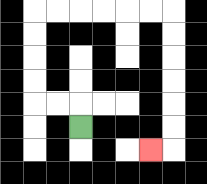{'start': '[3, 5]', 'end': '[6, 6]', 'path_directions': 'U,L,L,U,U,U,U,R,R,R,R,R,R,D,D,D,D,D,D,L', 'path_coordinates': '[[3, 5], [3, 4], [2, 4], [1, 4], [1, 3], [1, 2], [1, 1], [1, 0], [2, 0], [3, 0], [4, 0], [5, 0], [6, 0], [7, 0], [7, 1], [7, 2], [7, 3], [7, 4], [7, 5], [7, 6], [6, 6]]'}